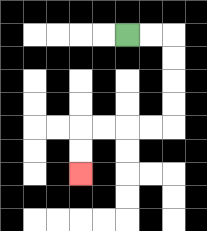{'start': '[5, 1]', 'end': '[3, 7]', 'path_directions': 'R,R,D,D,D,D,L,L,L,L,D,D', 'path_coordinates': '[[5, 1], [6, 1], [7, 1], [7, 2], [7, 3], [7, 4], [7, 5], [6, 5], [5, 5], [4, 5], [3, 5], [3, 6], [3, 7]]'}